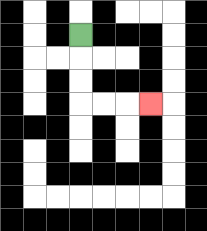{'start': '[3, 1]', 'end': '[6, 4]', 'path_directions': 'D,D,D,R,R,R', 'path_coordinates': '[[3, 1], [3, 2], [3, 3], [3, 4], [4, 4], [5, 4], [6, 4]]'}